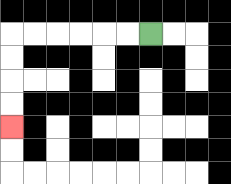{'start': '[6, 1]', 'end': '[0, 5]', 'path_directions': 'L,L,L,L,L,L,D,D,D,D', 'path_coordinates': '[[6, 1], [5, 1], [4, 1], [3, 1], [2, 1], [1, 1], [0, 1], [0, 2], [0, 3], [0, 4], [0, 5]]'}